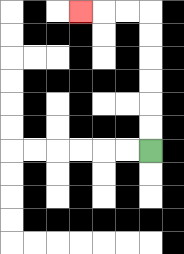{'start': '[6, 6]', 'end': '[3, 0]', 'path_directions': 'U,U,U,U,U,U,L,L,L', 'path_coordinates': '[[6, 6], [6, 5], [6, 4], [6, 3], [6, 2], [6, 1], [6, 0], [5, 0], [4, 0], [3, 0]]'}